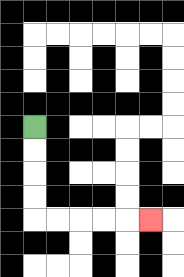{'start': '[1, 5]', 'end': '[6, 9]', 'path_directions': 'D,D,D,D,R,R,R,R,R', 'path_coordinates': '[[1, 5], [1, 6], [1, 7], [1, 8], [1, 9], [2, 9], [3, 9], [4, 9], [5, 9], [6, 9]]'}